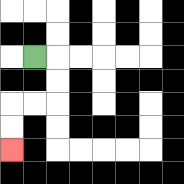{'start': '[1, 2]', 'end': '[0, 6]', 'path_directions': 'R,D,D,L,L,D,D', 'path_coordinates': '[[1, 2], [2, 2], [2, 3], [2, 4], [1, 4], [0, 4], [0, 5], [0, 6]]'}